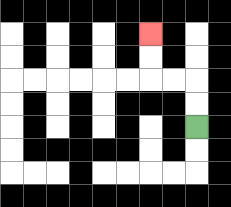{'start': '[8, 5]', 'end': '[6, 1]', 'path_directions': 'U,U,L,L,U,U', 'path_coordinates': '[[8, 5], [8, 4], [8, 3], [7, 3], [6, 3], [6, 2], [6, 1]]'}